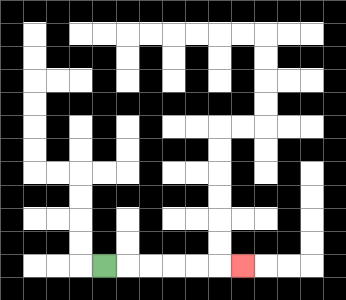{'start': '[4, 11]', 'end': '[10, 11]', 'path_directions': 'R,R,R,R,R,R', 'path_coordinates': '[[4, 11], [5, 11], [6, 11], [7, 11], [8, 11], [9, 11], [10, 11]]'}